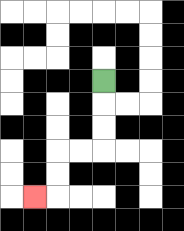{'start': '[4, 3]', 'end': '[1, 8]', 'path_directions': 'D,D,D,L,L,D,D,L', 'path_coordinates': '[[4, 3], [4, 4], [4, 5], [4, 6], [3, 6], [2, 6], [2, 7], [2, 8], [1, 8]]'}